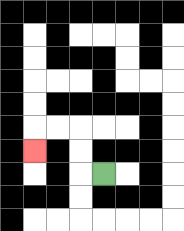{'start': '[4, 7]', 'end': '[1, 6]', 'path_directions': 'L,U,U,L,L,D', 'path_coordinates': '[[4, 7], [3, 7], [3, 6], [3, 5], [2, 5], [1, 5], [1, 6]]'}